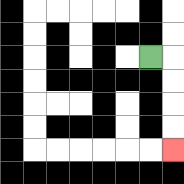{'start': '[6, 2]', 'end': '[7, 6]', 'path_directions': 'R,D,D,D,D', 'path_coordinates': '[[6, 2], [7, 2], [7, 3], [7, 4], [7, 5], [7, 6]]'}